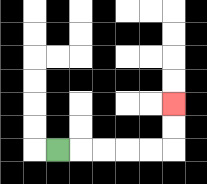{'start': '[2, 6]', 'end': '[7, 4]', 'path_directions': 'R,R,R,R,R,U,U', 'path_coordinates': '[[2, 6], [3, 6], [4, 6], [5, 6], [6, 6], [7, 6], [7, 5], [7, 4]]'}